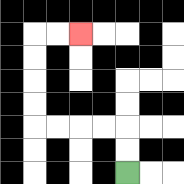{'start': '[5, 7]', 'end': '[3, 1]', 'path_directions': 'U,U,L,L,L,L,U,U,U,U,R,R', 'path_coordinates': '[[5, 7], [5, 6], [5, 5], [4, 5], [3, 5], [2, 5], [1, 5], [1, 4], [1, 3], [1, 2], [1, 1], [2, 1], [3, 1]]'}